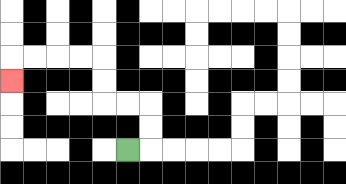{'start': '[5, 6]', 'end': '[0, 3]', 'path_directions': 'R,U,U,L,L,U,U,L,L,L,L,D', 'path_coordinates': '[[5, 6], [6, 6], [6, 5], [6, 4], [5, 4], [4, 4], [4, 3], [4, 2], [3, 2], [2, 2], [1, 2], [0, 2], [0, 3]]'}